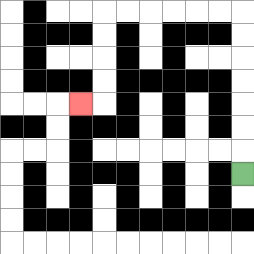{'start': '[10, 7]', 'end': '[3, 4]', 'path_directions': 'U,U,U,U,U,U,U,L,L,L,L,L,L,D,D,D,D,L', 'path_coordinates': '[[10, 7], [10, 6], [10, 5], [10, 4], [10, 3], [10, 2], [10, 1], [10, 0], [9, 0], [8, 0], [7, 0], [6, 0], [5, 0], [4, 0], [4, 1], [4, 2], [4, 3], [4, 4], [3, 4]]'}